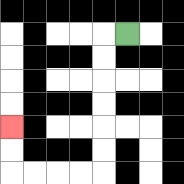{'start': '[5, 1]', 'end': '[0, 5]', 'path_directions': 'L,D,D,D,D,D,D,L,L,L,L,U,U', 'path_coordinates': '[[5, 1], [4, 1], [4, 2], [4, 3], [4, 4], [4, 5], [4, 6], [4, 7], [3, 7], [2, 7], [1, 7], [0, 7], [0, 6], [0, 5]]'}